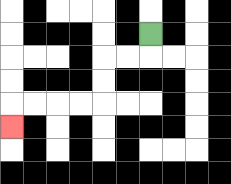{'start': '[6, 1]', 'end': '[0, 5]', 'path_directions': 'D,L,L,D,D,L,L,L,L,D', 'path_coordinates': '[[6, 1], [6, 2], [5, 2], [4, 2], [4, 3], [4, 4], [3, 4], [2, 4], [1, 4], [0, 4], [0, 5]]'}